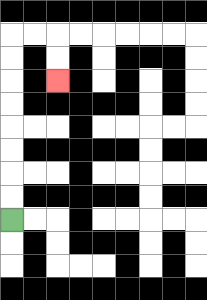{'start': '[0, 9]', 'end': '[2, 3]', 'path_directions': 'U,U,U,U,U,U,U,U,R,R,D,D', 'path_coordinates': '[[0, 9], [0, 8], [0, 7], [0, 6], [0, 5], [0, 4], [0, 3], [0, 2], [0, 1], [1, 1], [2, 1], [2, 2], [2, 3]]'}